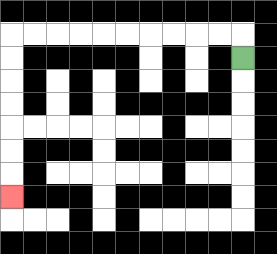{'start': '[10, 2]', 'end': '[0, 8]', 'path_directions': 'U,L,L,L,L,L,L,L,L,L,L,D,D,D,D,D,D,D', 'path_coordinates': '[[10, 2], [10, 1], [9, 1], [8, 1], [7, 1], [6, 1], [5, 1], [4, 1], [3, 1], [2, 1], [1, 1], [0, 1], [0, 2], [0, 3], [0, 4], [0, 5], [0, 6], [0, 7], [0, 8]]'}